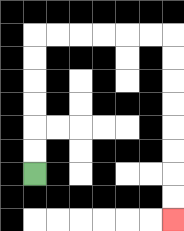{'start': '[1, 7]', 'end': '[7, 9]', 'path_directions': 'U,U,U,U,U,U,R,R,R,R,R,R,D,D,D,D,D,D,D,D', 'path_coordinates': '[[1, 7], [1, 6], [1, 5], [1, 4], [1, 3], [1, 2], [1, 1], [2, 1], [3, 1], [4, 1], [5, 1], [6, 1], [7, 1], [7, 2], [7, 3], [7, 4], [7, 5], [7, 6], [7, 7], [7, 8], [7, 9]]'}